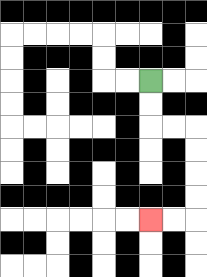{'start': '[6, 3]', 'end': '[6, 9]', 'path_directions': 'D,D,R,R,D,D,D,D,L,L', 'path_coordinates': '[[6, 3], [6, 4], [6, 5], [7, 5], [8, 5], [8, 6], [8, 7], [8, 8], [8, 9], [7, 9], [6, 9]]'}